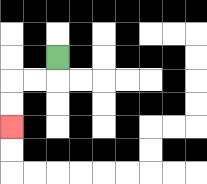{'start': '[2, 2]', 'end': '[0, 5]', 'path_directions': 'D,L,L,D,D', 'path_coordinates': '[[2, 2], [2, 3], [1, 3], [0, 3], [0, 4], [0, 5]]'}